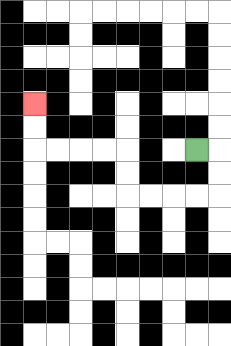{'start': '[8, 6]', 'end': '[1, 4]', 'path_directions': 'R,D,D,L,L,L,L,U,U,L,L,L,L,U,U', 'path_coordinates': '[[8, 6], [9, 6], [9, 7], [9, 8], [8, 8], [7, 8], [6, 8], [5, 8], [5, 7], [5, 6], [4, 6], [3, 6], [2, 6], [1, 6], [1, 5], [1, 4]]'}